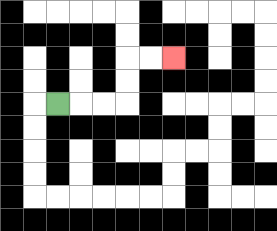{'start': '[2, 4]', 'end': '[7, 2]', 'path_directions': 'R,R,R,U,U,R,R', 'path_coordinates': '[[2, 4], [3, 4], [4, 4], [5, 4], [5, 3], [5, 2], [6, 2], [7, 2]]'}